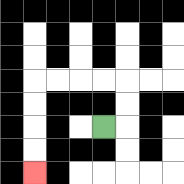{'start': '[4, 5]', 'end': '[1, 7]', 'path_directions': 'R,U,U,L,L,L,L,D,D,D,D', 'path_coordinates': '[[4, 5], [5, 5], [5, 4], [5, 3], [4, 3], [3, 3], [2, 3], [1, 3], [1, 4], [1, 5], [1, 6], [1, 7]]'}